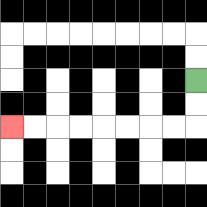{'start': '[8, 3]', 'end': '[0, 5]', 'path_directions': 'D,D,L,L,L,L,L,L,L,L', 'path_coordinates': '[[8, 3], [8, 4], [8, 5], [7, 5], [6, 5], [5, 5], [4, 5], [3, 5], [2, 5], [1, 5], [0, 5]]'}